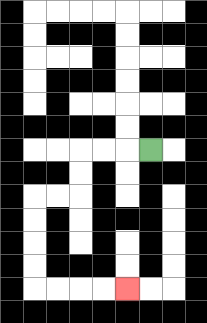{'start': '[6, 6]', 'end': '[5, 12]', 'path_directions': 'L,L,L,D,D,L,L,D,D,D,D,R,R,R,R', 'path_coordinates': '[[6, 6], [5, 6], [4, 6], [3, 6], [3, 7], [3, 8], [2, 8], [1, 8], [1, 9], [1, 10], [1, 11], [1, 12], [2, 12], [3, 12], [4, 12], [5, 12]]'}